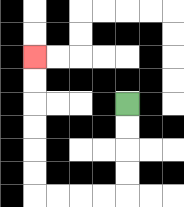{'start': '[5, 4]', 'end': '[1, 2]', 'path_directions': 'D,D,D,D,L,L,L,L,U,U,U,U,U,U', 'path_coordinates': '[[5, 4], [5, 5], [5, 6], [5, 7], [5, 8], [4, 8], [3, 8], [2, 8], [1, 8], [1, 7], [1, 6], [1, 5], [1, 4], [1, 3], [1, 2]]'}